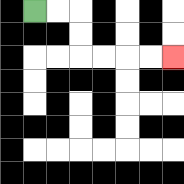{'start': '[1, 0]', 'end': '[7, 2]', 'path_directions': 'R,R,D,D,R,R,R,R', 'path_coordinates': '[[1, 0], [2, 0], [3, 0], [3, 1], [3, 2], [4, 2], [5, 2], [6, 2], [7, 2]]'}